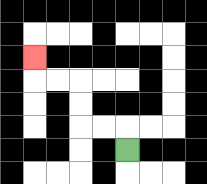{'start': '[5, 6]', 'end': '[1, 2]', 'path_directions': 'U,L,L,U,U,L,L,U', 'path_coordinates': '[[5, 6], [5, 5], [4, 5], [3, 5], [3, 4], [3, 3], [2, 3], [1, 3], [1, 2]]'}